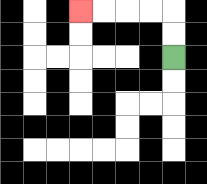{'start': '[7, 2]', 'end': '[3, 0]', 'path_directions': 'U,U,L,L,L,L', 'path_coordinates': '[[7, 2], [7, 1], [7, 0], [6, 0], [5, 0], [4, 0], [3, 0]]'}